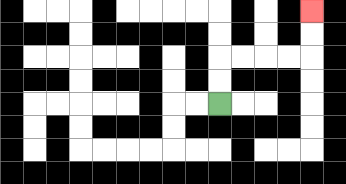{'start': '[9, 4]', 'end': '[13, 0]', 'path_directions': 'U,U,R,R,R,R,U,U', 'path_coordinates': '[[9, 4], [9, 3], [9, 2], [10, 2], [11, 2], [12, 2], [13, 2], [13, 1], [13, 0]]'}